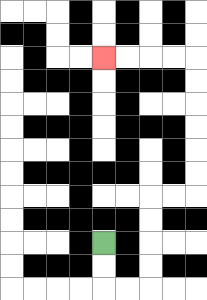{'start': '[4, 10]', 'end': '[4, 2]', 'path_directions': 'D,D,R,R,U,U,U,U,R,R,U,U,U,U,U,U,L,L,L,L', 'path_coordinates': '[[4, 10], [4, 11], [4, 12], [5, 12], [6, 12], [6, 11], [6, 10], [6, 9], [6, 8], [7, 8], [8, 8], [8, 7], [8, 6], [8, 5], [8, 4], [8, 3], [8, 2], [7, 2], [6, 2], [5, 2], [4, 2]]'}